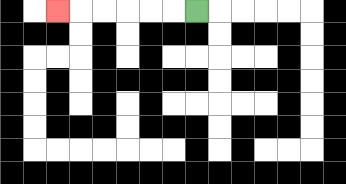{'start': '[8, 0]', 'end': '[2, 0]', 'path_directions': 'L,L,L,L,L,L', 'path_coordinates': '[[8, 0], [7, 0], [6, 0], [5, 0], [4, 0], [3, 0], [2, 0]]'}